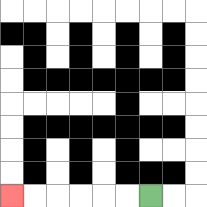{'start': '[6, 8]', 'end': '[0, 8]', 'path_directions': 'L,L,L,L,L,L', 'path_coordinates': '[[6, 8], [5, 8], [4, 8], [3, 8], [2, 8], [1, 8], [0, 8]]'}